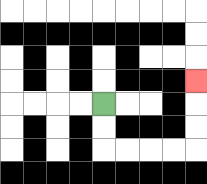{'start': '[4, 4]', 'end': '[8, 3]', 'path_directions': 'D,D,R,R,R,R,U,U,U', 'path_coordinates': '[[4, 4], [4, 5], [4, 6], [5, 6], [6, 6], [7, 6], [8, 6], [8, 5], [8, 4], [8, 3]]'}